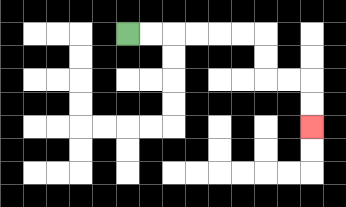{'start': '[5, 1]', 'end': '[13, 5]', 'path_directions': 'R,R,R,R,R,R,D,D,R,R,D,D', 'path_coordinates': '[[5, 1], [6, 1], [7, 1], [8, 1], [9, 1], [10, 1], [11, 1], [11, 2], [11, 3], [12, 3], [13, 3], [13, 4], [13, 5]]'}